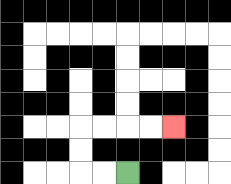{'start': '[5, 7]', 'end': '[7, 5]', 'path_directions': 'L,L,U,U,R,R,R,R', 'path_coordinates': '[[5, 7], [4, 7], [3, 7], [3, 6], [3, 5], [4, 5], [5, 5], [6, 5], [7, 5]]'}